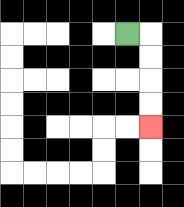{'start': '[5, 1]', 'end': '[6, 5]', 'path_directions': 'R,D,D,D,D', 'path_coordinates': '[[5, 1], [6, 1], [6, 2], [6, 3], [6, 4], [6, 5]]'}